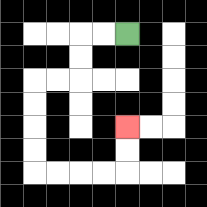{'start': '[5, 1]', 'end': '[5, 5]', 'path_directions': 'L,L,D,D,L,L,D,D,D,D,R,R,R,R,U,U', 'path_coordinates': '[[5, 1], [4, 1], [3, 1], [3, 2], [3, 3], [2, 3], [1, 3], [1, 4], [1, 5], [1, 6], [1, 7], [2, 7], [3, 7], [4, 7], [5, 7], [5, 6], [5, 5]]'}